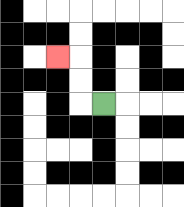{'start': '[4, 4]', 'end': '[2, 2]', 'path_directions': 'L,U,U,L', 'path_coordinates': '[[4, 4], [3, 4], [3, 3], [3, 2], [2, 2]]'}